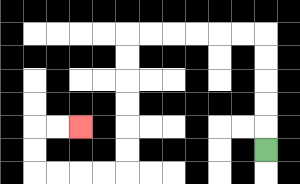{'start': '[11, 6]', 'end': '[3, 5]', 'path_directions': 'U,U,U,U,U,L,L,L,L,L,L,D,D,D,D,D,D,L,L,L,L,U,U,R,R', 'path_coordinates': '[[11, 6], [11, 5], [11, 4], [11, 3], [11, 2], [11, 1], [10, 1], [9, 1], [8, 1], [7, 1], [6, 1], [5, 1], [5, 2], [5, 3], [5, 4], [5, 5], [5, 6], [5, 7], [4, 7], [3, 7], [2, 7], [1, 7], [1, 6], [1, 5], [2, 5], [3, 5]]'}